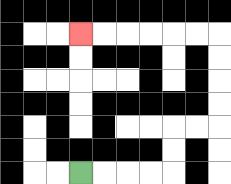{'start': '[3, 7]', 'end': '[3, 1]', 'path_directions': 'R,R,R,R,U,U,R,R,U,U,U,U,L,L,L,L,L,L', 'path_coordinates': '[[3, 7], [4, 7], [5, 7], [6, 7], [7, 7], [7, 6], [7, 5], [8, 5], [9, 5], [9, 4], [9, 3], [9, 2], [9, 1], [8, 1], [7, 1], [6, 1], [5, 1], [4, 1], [3, 1]]'}